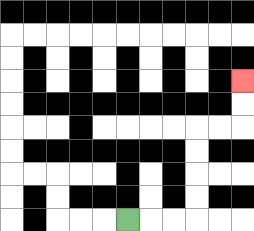{'start': '[5, 9]', 'end': '[10, 3]', 'path_directions': 'R,R,R,U,U,U,U,R,R,U,U', 'path_coordinates': '[[5, 9], [6, 9], [7, 9], [8, 9], [8, 8], [8, 7], [8, 6], [8, 5], [9, 5], [10, 5], [10, 4], [10, 3]]'}